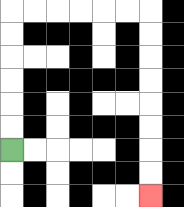{'start': '[0, 6]', 'end': '[6, 8]', 'path_directions': 'U,U,U,U,U,U,R,R,R,R,R,R,D,D,D,D,D,D,D,D', 'path_coordinates': '[[0, 6], [0, 5], [0, 4], [0, 3], [0, 2], [0, 1], [0, 0], [1, 0], [2, 0], [3, 0], [4, 0], [5, 0], [6, 0], [6, 1], [6, 2], [6, 3], [6, 4], [6, 5], [6, 6], [6, 7], [6, 8]]'}